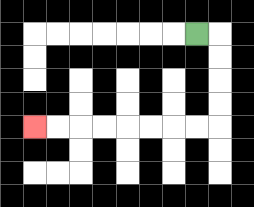{'start': '[8, 1]', 'end': '[1, 5]', 'path_directions': 'R,D,D,D,D,L,L,L,L,L,L,L,L', 'path_coordinates': '[[8, 1], [9, 1], [9, 2], [9, 3], [9, 4], [9, 5], [8, 5], [7, 5], [6, 5], [5, 5], [4, 5], [3, 5], [2, 5], [1, 5]]'}